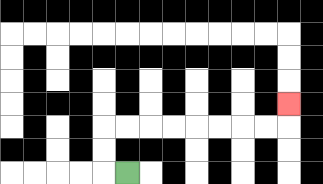{'start': '[5, 7]', 'end': '[12, 4]', 'path_directions': 'L,U,U,R,R,R,R,R,R,R,R,U', 'path_coordinates': '[[5, 7], [4, 7], [4, 6], [4, 5], [5, 5], [6, 5], [7, 5], [8, 5], [9, 5], [10, 5], [11, 5], [12, 5], [12, 4]]'}